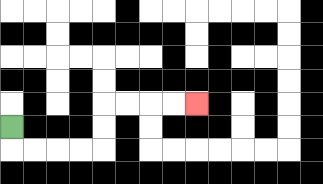{'start': '[0, 5]', 'end': '[8, 4]', 'path_directions': 'D,R,R,R,R,U,U,R,R,R,R', 'path_coordinates': '[[0, 5], [0, 6], [1, 6], [2, 6], [3, 6], [4, 6], [4, 5], [4, 4], [5, 4], [6, 4], [7, 4], [8, 4]]'}